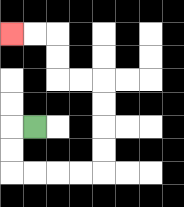{'start': '[1, 5]', 'end': '[0, 1]', 'path_directions': 'L,D,D,R,R,R,R,U,U,U,U,L,L,U,U,L,L', 'path_coordinates': '[[1, 5], [0, 5], [0, 6], [0, 7], [1, 7], [2, 7], [3, 7], [4, 7], [4, 6], [4, 5], [4, 4], [4, 3], [3, 3], [2, 3], [2, 2], [2, 1], [1, 1], [0, 1]]'}